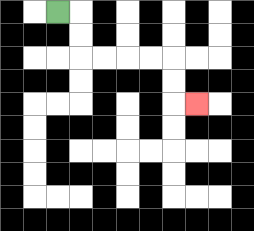{'start': '[2, 0]', 'end': '[8, 4]', 'path_directions': 'R,D,D,R,R,R,R,D,D,R', 'path_coordinates': '[[2, 0], [3, 0], [3, 1], [3, 2], [4, 2], [5, 2], [6, 2], [7, 2], [7, 3], [7, 4], [8, 4]]'}